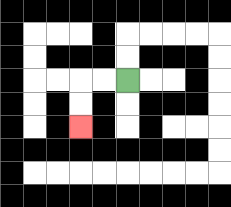{'start': '[5, 3]', 'end': '[3, 5]', 'path_directions': 'L,L,D,D', 'path_coordinates': '[[5, 3], [4, 3], [3, 3], [3, 4], [3, 5]]'}